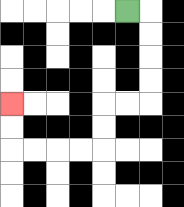{'start': '[5, 0]', 'end': '[0, 4]', 'path_directions': 'R,D,D,D,D,L,L,D,D,L,L,L,L,U,U', 'path_coordinates': '[[5, 0], [6, 0], [6, 1], [6, 2], [6, 3], [6, 4], [5, 4], [4, 4], [4, 5], [4, 6], [3, 6], [2, 6], [1, 6], [0, 6], [0, 5], [0, 4]]'}